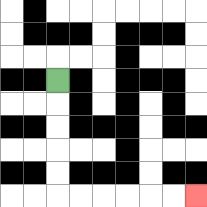{'start': '[2, 3]', 'end': '[8, 8]', 'path_directions': 'D,D,D,D,D,R,R,R,R,R,R', 'path_coordinates': '[[2, 3], [2, 4], [2, 5], [2, 6], [2, 7], [2, 8], [3, 8], [4, 8], [5, 8], [6, 8], [7, 8], [8, 8]]'}